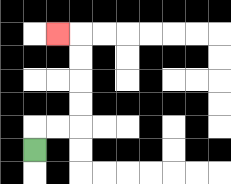{'start': '[1, 6]', 'end': '[2, 1]', 'path_directions': 'U,R,R,U,U,U,U,L', 'path_coordinates': '[[1, 6], [1, 5], [2, 5], [3, 5], [3, 4], [3, 3], [3, 2], [3, 1], [2, 1]]'}